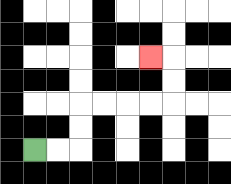{'start': '[1, 6]', 'end': '[6, 2]', 'path_directions': 'R,R,U,U,R,R,R,R,U,U,L', 'path_coordinates': '[[1, 6], [2, 6], [3, 6], [3, 5], [3, 4], [4, 4], [5, 4], [6, 4], [7, 4], [7, 3], [7, 2], [6, 2]]'}